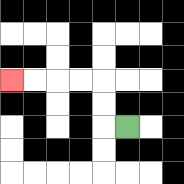{'start': '[5, 5]', 'end': '[0, 3]', 'path_directions': 'L,U,U,L,L,L,L', 'path_coordinates': '[[5, 5], [4, 5], [4, 4], [4, 3], [3, 3], [2, 3], [1, 3], [0, 3]]'}